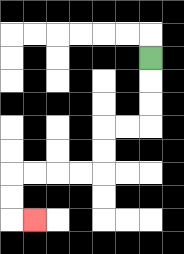{'start': '[6, 2]', 'end': '[1, 9]', 'path_directions': 'D,D,D,L,L,D,D,L,L,L,L,D,D,R', 'path_coordinates': '[[6, 2], [6, 3], [6, 4], [6, 5], [5, 5], [4, 5], [4, 6], [4, 7], [3, 7], [2, 7], [1, 7], [0, 7], [0, 8], [0, 9], [1, 9]]'}